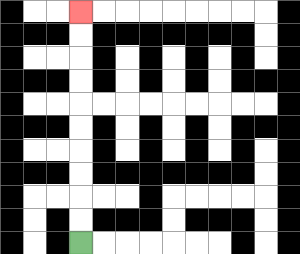{'start': '[3, 10]', 'end': '[3, 0]', 'path_directions': 'U,U,U,U,U,U,U,U,U,U', 'path_coordinates': '[[3, 10], [3, 9], [3, 8], [3, 7], [3, 6], [3, 5], [3, 4], [3, 3], [3, 2], [3, 1], [3, 0]]'}